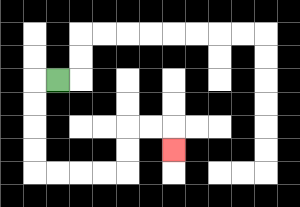{'start': '[2, 3]', 'end': '[7, 6]', 'path_directions': 'L,D,D,D,D,R,R,R,R,U,U,R,R,D', 'path_coordinates': '[[2, 3], [1, 3], [1, 4], [1, 5], [1, 6], [1, 7], [2, 7], [3, 7], [4, 7], [5, 7], [5, 6], [5, 5], [6, 5], [7, 5], [7, 6]]'}